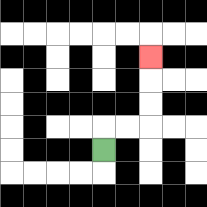{'start': '[4, 6]', 'end': '[6, 2]', 'path_directions': 'U,R,R,U,U,U', 'path_coordinates': '[[4, 6], [4, 5], [5, 5], [6, 5], [6, 4], [6, 3], [6, 2]]'}